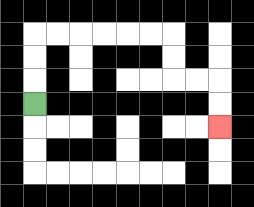{'start': '[1, 4]', 'end': '[9, 5]', 'path_directions': 'U,U,U,R,R,R,R,R,R,D,D,R,R,D,D', 'path_coordinates': '[[1, 4], [1, 3], [1, 2], [1, 1], [2, 1], [3, 1], [4, 1], [5, 1], [6, 1], [7, 1], [7, 2], [7, 3], [8, 3], [9, 3], [9, 4], [9, 5]]'}